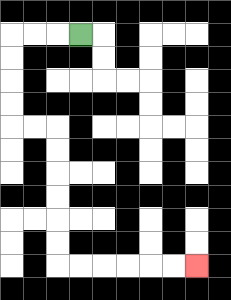{'start': '[3, 1]', 'end': '[8, 11]', 'path_directions': 'L,L,L,D,D,D,D,R,R,D,D,D,D,D,D,R,R,R,R,R,R', 'path_coordinates': '[[3, 1], [2, 1], [1, 1], [0, 1], [0, 2], [0, 3], [0, 4], [0, 5], [1, 5], [2, 5], [2, 6], [2, 7], [2, 8], [2, 9], [2, 10], [2, 11], [3, 11], [4, 11], [5, 11], [6, 11], [7, 11], [8, 11]]'}